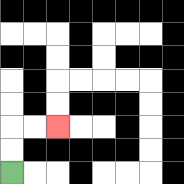{'start': '[0, 7]', 'end': '[2, 5]', 'path_directions': 'U,U,R,R', 'path_coordinates': '[[0, 7], [0, 6], [0, 5], [1, 5], [2, 5]]'}